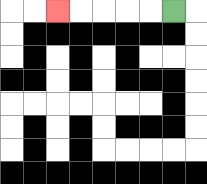{'start': '[7, 0]', 'end': '[2, 0]', 'path_directions': 'L,L,L,L,L', 'path_coordinates': '[[7, 0], [6, 0], [5, 0], [4, 0], [3, 0], [2, 0]]'}